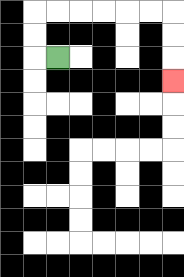{'start': '[2, 2]', 'end': '[7, 3]', 'path_directions': 'L,U,U,R,R,R,R,R,R,D,D,D', 'path_coordinates': '[[2, 2], [1, 2], [1, 1], [1, 0], [2, 0], [3, 0], [4, 0], [5, 0], [6, 0], [7, 0], [7, 1], [7, 2], [7, 3]]'}